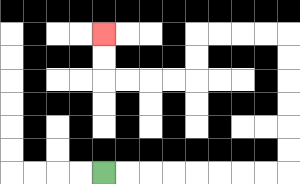{'start': '[4, 7]', 'end': '[4, 1]', 'path_directions': 'R,R,R,R,R,R,R,R,U,U,U,U,U,U,L,L,L,L,D,D,L,L,L,L,U,U', 'path_coordinates': '[[4, 7], [5, 7], [6, 7], [7, 7], [8, 7], [9, 7], [10, 7], [11, 7], [12, 7], [12, 6], [12, 5], [12, 4], [12, 3], [12, 2], [12, 1], [11, 1], [10, 1], [9, 1], [8, 1], [8, 2], [8, 3], [7, 3], [6, 3], [5, 3], [4, 3], [4, 2], [4, 1]]'}